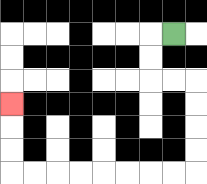{'start': '[7, 1]', 'end': '[0, 4]', 'path_directions': 'L,D,D,R,R,D,D,D,D,L,L,L,L,L,L,L,L,U,U,U', 'path_coordinates': '[[7, 1], [6, 1], [6, 2], [6, 3], [7, 3], [8, 3], [8, 4], [8, 5], [8, 6], [8, 7], [7, 7], [6, 7], [5, 7], [4, 7], [3, 7], [2, 7], [1, 7], [0, 7], [0, 6], [0, 5], [0, 4]]'}